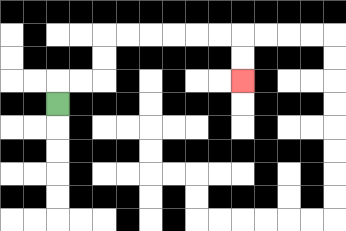{'start': '[2, 4]', 'end': '[10, 3]', 'path_directions': 'U,R,R,U,U,R,R,R,R,R,R,D,D', 'path_coordinates': '[[2, 4], [2, 3], [3, 3], [4, 3], [4, 2], [4, 1], [5, 1], [6, 1], [7, 1], [8, 1], [9, 1], [10, 1], [10, 2], [10, 3]]'}